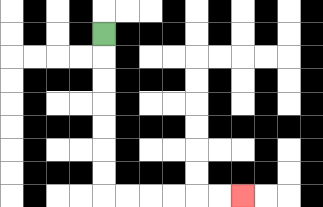{'start': '[4, 1]', 'end': '[10, 8]', 'path_directions': 'D,D,D,D,D,D,D,R,R,R,R,R,R', 'path_coordinates': '[[4, 1], [4, 2], [4, 3], [4, 4], [4, 5], [4, 6], [4, 7], [4, 8], [5, 8], [6, 8], [7, 8], [8, 8], [9, 8], [10, 8]]'}